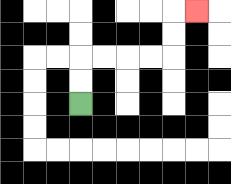{'start': '[3, 4]', 'end': '[8, 0]', 'path_directions': 'U,U,R,R,R,R,U,U,R', 'path_coordinates': '[[3, 4], [3, 3], [3, 2], [4, 2], [5, 2], [6, 2], [7, 2], [7, 1], [7, 0], [8, 0]]'}